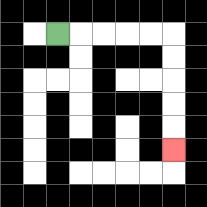{'start': '[2, 1]', 'end': '[7, 6]', 'path_directions': 'R,R,R,R,R,D,D,D,D,D', 'path_coordinates': '[[2, 1], [3, 1], [4, 1], [5, 1], [6, 1], [7, 1], [7, 2], [7, 3], [7, 4], [7, 5], [7, 6]]'}